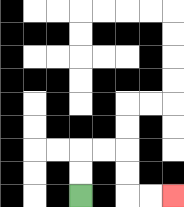{'start': '[3, 8]', 'end': '[7, 8]', 'path_directions': 'U,U,R,R,D,D,R,R', 'path_coordinates': '[[3, 8], [3, 7], [3, 6], [4, 6], [5, 6], [5, 7], [5, 8], [6, 8], [7, 8]]'}